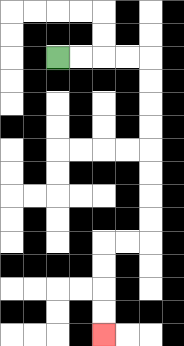{'start': '[2, 2]', 'end': '[4, 14]', 'path_directions': 'R,R,R,R,D,D,D,D,D,D,D,D,L,L,D,D,D,D', 'path_coordinates': '[[2, 2], [3, 2], [4, 2], [5, 2], [6, 2], [6, 3], [6, 4], [6, 5], [6, 6], [6, 7], [6, 8], [6, 9], [6, 10], [5, 10], [4, 10], [4, 11], [4, 12], [4, 13], [4, 14]]'}